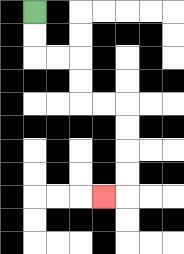{'start': '[1, 0]', 'end': '[4, 8]', 'path_directions': 'D,D,R,R,D,D,R,R,D,D,D,D,L', 'path_coordinates': '[[1, 0], [1, 1], [1, 2], [2, 2], [3, 2], [3, 3], [3, 4], [4, 4], [5, 4], [5, 5], [5, 6], [5, 7], [5, 8], [4, 8]]'}